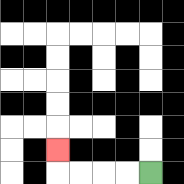{'start': '[6, 7]', 'end': '[2, 6]', 'path_directions': 'L,L,L,L,U', 'path_coordinates': '[[6, 7], [5, 7], [4, 7], [3, 7], [2, 7], [2, 6]]'}